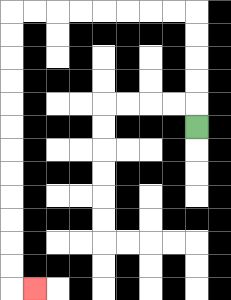{'start': '[8, 5]', 'end': '[1, 12]', 'path_directions': 'U,U,U,U,U,L,L,L,L,L,L,L,L,D,D,D,D,D,D,D,D,D,D,D,D,R', 'path_coordinates': '[[8, 5], [8, 4], [8, 3], [8, 2], [8, 1], [8, 0], [7, 0], [6, 0], [5, 0], [4, 0], [3, 0], [2, 0], [1, 0], [0, 0], [0, 1], [0, 2], [0, 3], [0, 4], [0, 5], [0, 6], [0, 7], [0, 8], [0, 9], [0, 10], [0, 11], [0, 12], [1, 12]]'}